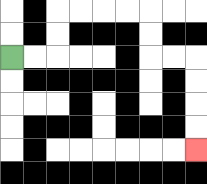{'start': '[0, 2]', 'end': '[8, 6]', 'path_directions': 'R,R,U,U,R,R,R,R,D,D,R,R,D,D,D,D', 'path_coordinates': '[[0, 2], [1, 2], [2, 2], [2, 1], [2, 0], [3, 0], [4, 0], [5, 0], [6, 0], [6, 1], [6, 2], [7, 2], [8, 2], [8, 3], [8, 4], [8, 5], [8, 6]]'}